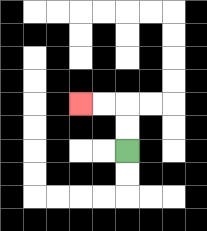{'start': '[5, 6]', 'end': '[3, 4]', 'path_directions': 'U,U,L,L', 'path_coordinates': '[[5, 6], [5, 5], [5, 4], [4, 4], [3, 4]]'}